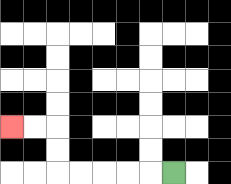{'start': '[7, 7]', 'end': '[0, 5]', 'path_directions': 'L,L,L,L,L,U,U,L,L', 'path_coordinates': '[[7, 7], [6, 7], [5, 7], [4, 7], [3, 7], [2, 7], [2, 6], [2, 5], [1, 5], [0, 5]]'}